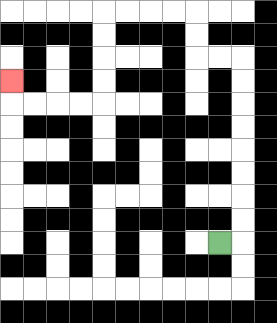{'start': '[9, 10]', 'end': '[0, 3]', 'path_directions': 'R,U,U,U,U,U,U,U,U,L,L,U,U,L,L,L,L,D,D,D,D,L,L,L,L,U', 'path_coordinates': '[[9, 10], [10, 10], [10, 9], [10, 8], [10, 7], [10, 6], [10, 5], [10, 4], [10, 3], [10, 2], [9, 2], [8, 2], [8, 1], [8, 0], [7, 0], [6, 0], [5, 0], [4, 0], [4, 1], [4, 2], [4, 3], [4, 4], [3, 4], [2, 4], [1, 4], [0, 4], [0, 3]]'}